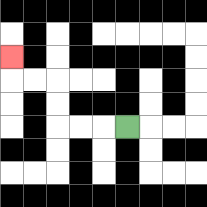{'start': '[5, 5]', 'end': '[0, 2]', 'path_directions': 'L,L,L,U,U,L,L,U', 'path_coordinates': '[[5, 5], [4, 5], [3, 5], [2, 5], [2, 4], [2, 3], [1, 3], [0, 3], [0, 2]]'}